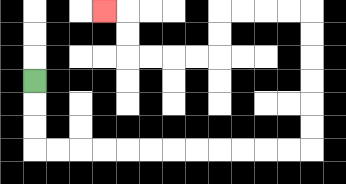{'start': '[1, 3]', 'end': '[4, 0]', 'path_directions': 'D,D,D,R,R,R,R,R,R,R,R,R,R,R,R,U,U,U,U,U,U,L,L,L,L,D,D,L,L,L,L,U,U,L', 'path_coordinates': '[[1, 3], [1, 4], [1, 5], [1, 6], [2, 6], [3, 6], [4, 6], [5, 6], [6, 6], [7, 6], [8, 6], [9, 6], [10, 6], [11, 6], [12, 6], [13, 6], [13, 5], [13, 4], [13, 3], [13, 2], [13, 1], [13, 0], [12, 0], [11, 0], [10, 0], [9, 0], [9, 1], [9, 2], [8, 2], [7, 2], [6, 2], [5, 2], [5, 1], [5, 0], [4, 0]]'}